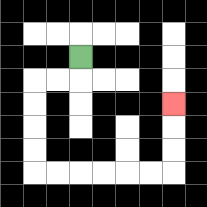{'start': '[3, 2]', 'end': '[7, 4]', 'path_directions': 'D,L,L,D,D,D,D,R,R,R,R,R,R,U,U,U', 'path_coordinates': '[[3, 2], [3, 3], [2, 3], [1, 3], [1, 4], [1, 5], [1, 6], [1, 7], [2, 7], [3, 7], [4, 7], [5, 7], [6, 7], [7, 7], [7, 6], [7, 5], [7, 4]]'}